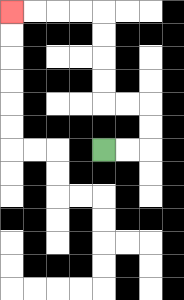{'start': '[4, 6]', 'end': '[0, 0]', 'path_directions': 'R,R,U,U,L,L,U,U,U,U,L,L,L,L', 'path_coordinates': '[[4, 6], [5, 6], [6, 6], [6, 5], [6, 4], [5, 4], [4, 4], [4, 3], [4, 2], [4, 1], [4, 0], [3, 0], [2, 0], [1, 0], [0, 0]]'}